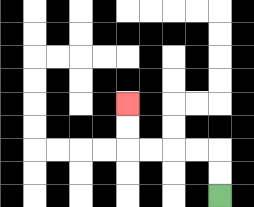{'start': '[9, 8]', 'end': '[5, 4]', 'path_directions': 'U,U,L,L,L,L,U,U', 'path_coordinates': '[[9, 8], [9, 7], [9, 6], [8, 6], [7, 6], [6, 6], [5, 6], [5, 5], [5, 4]]'}